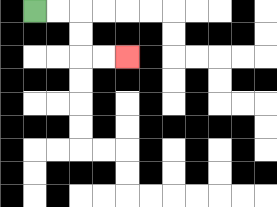{'start': '[1, 0]', 'end': '[5, 2]', 'path_directions': 'R,R,D,D,R,R', 'path_coordinates': '[[1, 0], [2, 0], [3, 0], [3, 1], [3, 2], [4, 2], [5, 2]]'}